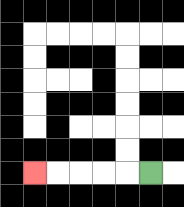{'start': '[6, 7]', 'end': '[1, 7]', 'path_directions': 'L,L,L,L,L', 'path_coordinates': '[[6, 7], [5, 7], [4, 7], [3, 7], [2, 7], [1, 7]]'}